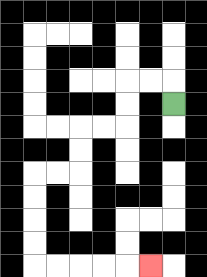{'start': '[7, 4]', 'end': '[6, 11]', 'path_directions': 'U,L,L,D,D,L,L,D,D,L,L,D,D,D,D,R,R,R,R,R', 'path_coordinates': '[[7, 4], [7, 3], [6, 3], [5, 3], [5, 4], [5, 5], [4, 5], [3, 5], [3, 6], [3, 7], [2, 7], [1, 7], [1, 8], [1, 9], [1, 10], [1, 11], [2, 11], [3, 11], [4, 11], [5, 11], [6, 11]]'}